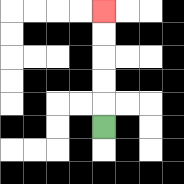{'start': '[4, 5]', 'end': '[4, 0]', 'path_directions': 'U,U,U,U,U', 'path_coordinates': '[[4, 5], [4, 4], [4, 3], [4, 2], [4, 1], [4, 0]]'}